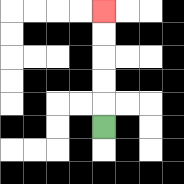{'start': '[4, 5]', 'end': '[4, 0]', 'path_directions': 'U,U,U,U,U', 'path_coordinates': '[[4, 5], [4, 4], [4, 3], [4, 2], [4, 1], [4, 0]]'}